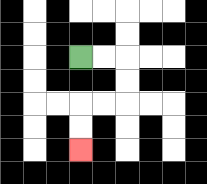{'start': '[3, 2]', 'end': '[3, 6]', 'path_directions': 'R,R,D,D,L,L,D,D', 'path_coordinates': '[[3, 2], [4, 2], [5, 2], [5, 3], [5, 4], [4, 4], [3, 4], [3, 5], [3, 6]]'}